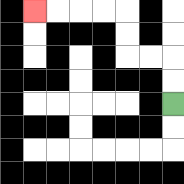{'start': '[7, 4]', 'end': '[1, 0]', 'path_directions': 'U,U,L,L,U,U,L,L,L,L', 'path_coordinates': '[[7, 4], [7, 3], [7, 2], [6, 2], [5, 2], [5, 1], [5, 0], [4, 0], [3, 0], [2, 0], [1, 0]]'}